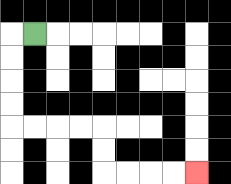{'start': '[1, 1]', 'end': '[8, 7]', 'path_directions': 'L,D,D,D,D,R,R,R,R,D,D,R,R,R,R', 'path_coordinates': '[[1, 1], [0, 1], [0, 2], [0, 3], [0, 4], [0, 5], [1, 5], [2, 5], [3, 5], [4, 5], [4, 6], [4, 7], [5, 7], [6, 7], [7, 7], [8, 7]]'}